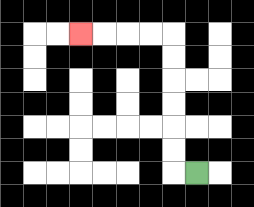{'start': '[8, 7]', 'end': '[3, 1]', 'path_directions': 'L,U,U,U,U,U,U,L,L,L,L', 'path_coordinates': '[[8, 7], [7, 7], [7, 6], [7, 5], [7, 4], [7, 3], [7, 2], [7, 1], [6, 1], [5, 1], [4, 1], [3, 1]]'}